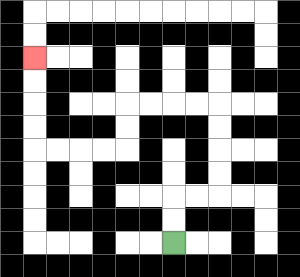{'start': '[7, 10]', 'end': '[1, 2]', 'path_directions': 'U,U,R,R,U,U,U,U,L,L,L,L,D,D,L,L,L,L,U,U,U,U', 'path_coordinates': '[[7, 10], [7, 9], [7, 8], [8, 8], [9, 8], [9, 7], [9, 6], [9, 5], [9, 4], [8, 4], [7, 4], [6, 4], [5, 4], [5, 5], [5, 6], [4, 6], [3, 6], [2, 6], [1, 6], [1, 5], [1, 4], [1, 3], [1, 2]]'}